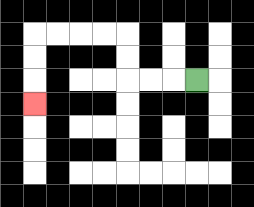{'start': '[8, 3]', 'end': '[1, 4]', 'path_directions': 'L,L,L,U,U,L,L,L,L,D,D,D', 'path_coordinates': '[[8, 3], [7, 3], [6, 3], [5, 3], [5, 2], [5, 1], [4, 1], [3, 1], [2, 1], [1, 1], [1, 2], [1, 3], [1, 4]]'}